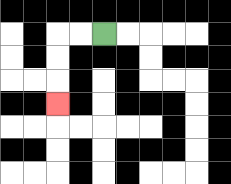{'start': '[4, 1]', 'end': '[2, 4]', 'path_directions': 'L,L,D,D,D', 'path_coordinates': '[[4, 1], [3, 1], [2, 1], [2, 2], [2, 3], [2, 4]]'}